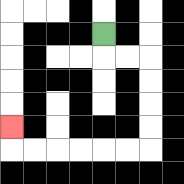{'start': '[4, 1]', 'end': '[0, 5]', 'path_directions': 'D,R,R,D,D,D,D,L,L,L,L,L,L,U', 'path_coordinates': '[[4, 1], [4, 2], [5, 2], [6, 2], [6, 3], [6, 4], [6, 5], [6, 6], [5, 6], [4, 6], [3, 6], [2, 6], [1, 6], [0, 6], [0, 5]]'}